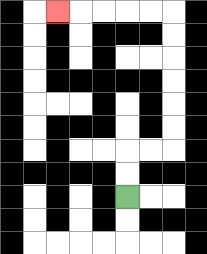{'start': '[5, 8]', 'end': '[2, 0]', 'path_directions': 'U,U,R,R,U,U,U,U,U,U,L,L,L,L,L', 'path_coordinates': '[[5, 8], [5, 7], [5, 6], [6, 6], [7, 6], [7, 5], [7, 4], [7, 3], [7, 2], [7, 1], [7, 0], [6, 0], [5, 0], [4, 0], [3, 0], [2, 0]]'}